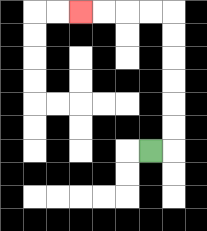{'start': '[6, 6]', 'end': '[3, 0]', 'path_directions': 'R,U,U,U,U,U,U,L,L,L,L', 'path_coordinates': '[[6, 6], [7, 6], [7, 5], [7, 4], [7, 3], [7, 2], [7, 1], [7, 0], [6, 0], [5, 0], [4, 0], [3, 0]]'}